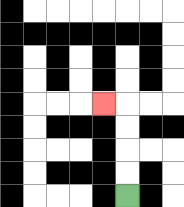{'start': '[5, 8]', 'end': '[4, 4]', 'path_directions': 'U,U,U,U,L', 'path_coordinates': '[[5, 8], [5, 7], [5, 6], [5, 5], [5, 4], [4, 4]]'}